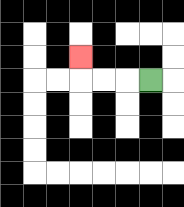{'start': '[6, 3]', 'end': '[3, 2]', 'path_directions': 'L,L,L,U', 'path_coordinates': '[[6, 3], [5, 3], [4, 3], [3, 3], [3, 2]]'}